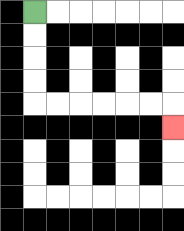{'start': '[1, 0]', 'end': '[7, 5]', 'path_directions': 'D,D,D,D,R,R,R,R,R,R,D', 'path_coordinates': '[[1, 0], [1, 1], [1, 2], [1, 3], [1, 4], [2, 4], [3, 4], [4, 4], [5, 4], [6, 4], [7, 4], [7, 5]]'}